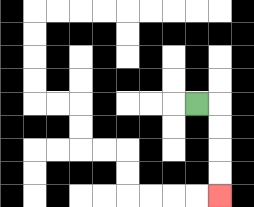{'start': '[8, 4]', 'end': '[9, 8]', 'path_directions': 'R,D,D,D,D', 'path_coordinates': '[[8, 4], [9, 4], [9, 5], [9, 6], [9, 7], [9, 8]]'}